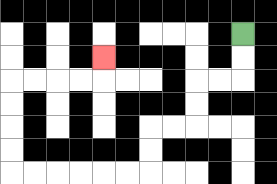{'start': '[10, 1]', 'end': '[4, 2]', 'path_directions': 'D,D,L,L,D,D,L,L,D,D,L,L,L,L,L,L,U,U,U,U,R,R,R,R,U', 'path_coordinates': '[[10, 1], [10, 2], [10, 3], [9, 3], [8, 3], [8, 4], [8, 5], [7, 5], [6, 5], [6, 6], [6, 7], [5, 7], [4, 7], [3, 7], [2, 7], [1, 7], [0, 7], [0, 6], [0, 5], [0, 4], [0, 3], [1, 3], [2, 3], [3, 3], [4, 3], [4, 2]]'}